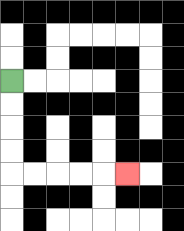{'start': '[0, 3]', 'end': '[5, 7]', 'path_directions': 'D,D,D,D,R,R,R,R,R', 'path_coordinates': '[[0, 3], [0, 4], [0, 5], [0, 6], [0, 7], [1, 7], [2, 7], [3, 7], [4, 7], [5, 7]]'}